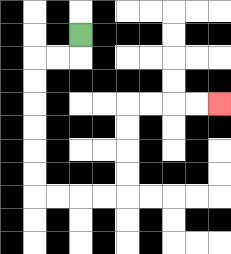{'start': '[3, 1]', 'end': '[9, 4]', 'path_directions': 'D,L,L,D,D,D,D,D,D,R,R,R,R,U,U,U,U,R,R,R,R', 'path_coordinates': '[[3, 1], [3, 2], [2, 2], [1, 2], [1, 3], [1, 4], [1, 5], [1, 6], [1, 7], [1, 8], [2, 8], [3, 8], [4, 8], [5, 8], [5, 7], [5, 6], [5, 5], [5, 4], [6, 4], [7, 4], [8, 4], [9, 4]]'}